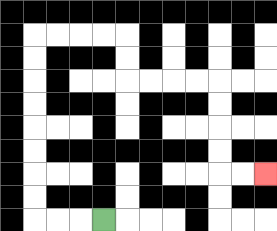{'start': '[4, 9]', 'end': '[11, 7]', 'path_directions': 'L,L,L,U,U,U,U,U,U,U,U,R,R,R,R,D,D,R,R,R,R,D,D,D,D,R,R', 'path_coordinates': '[[4, 9], [3, 9], [2, 9], [1, 9], [1, 8], [1, 7], [1, 6], [1, 5], [1, 4], [1, 3], [1, 2], [1, 1], [2, 1], [3, 1], [4, 1], [5, 1], [5, 2], [5, 3], [6, 3], [7, 3], [8, 3], [9, 3], [9, 4], [9, 5], [9, 6], [9, 7], [10, 7], [11, 7]]'}